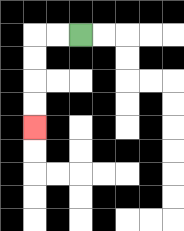{'start': '[3, 1]', 'end': '[1, 5]', 'path_directions': 'L,L,D,D,D,D', 'path_coordinates': '[[3, 1], [2, 1], [1, 1], [1, 2], [1, 3], [1, 4], [1, 5]]'}